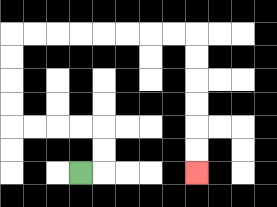{'start': '[3, 7]', 'end': '[8, 7]', 'path_directions': 'R,U,U,L,L,L,L,U,U,U,U,R,R,R,R,R,R,R,R,D,D,D,D,D,D', 'path_coordinates': '[[3, 7], [4, 7], [4, 6], [4, 5], [3, 5], [2, 5], [1, 5], [0, 5], [0, 4], [0, 3], [0, 2], [0, 1], [1, 1], [2, 1], [3, 1], [4, 1], [5, 1], [6, 1], [7, 1], [8, 1], [8, 2], [8, 3], [8, 4], [8, 5], [8, 6], [8, 7]]'}